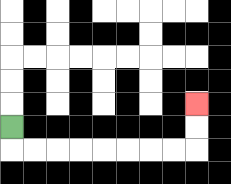{'start': '[0, 5]', 'end': '[8, 4]', 'path_directions': 'D,R,R,R,R,R,R,R,R,U,U', 'path_coordinates': '[[0, 5], [0, 6], [1, 6], [2, 6], [3, 6], [4, 6], [5, 6], [6, 6], [7, 6], [8, 6], [8, 5], [8, 4]]'}